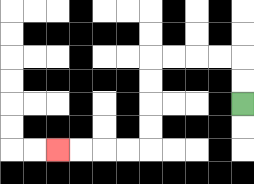{'start': '[10, 4]', 'end': '[2, 6]', 'path_directions': 'U,U,L,L,L,L,D,D,D,D,L,L,L,L', 'path_coordinates': '[[10, 4], [10, 3], [10, 2], [9, 2], [8, 2], [7, 2], [6, 2], [6, 3], [6, 4], [6, 5], [6, 6], [5, 6], [4, 6], [3, 6], [2, 6]]'}